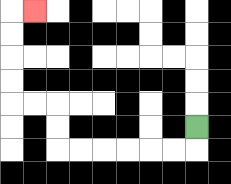{'start': '[8, 5]', 'end': '[1, 0]', 'path_directions': 'D,L,L,L,L,L,L,U,U,L,L,U,U,U,U,R', 'path_coordinates': '[[8, 5], [8, 6], [7, 6], [6, 6], [5, 6], [4, 6], [3, 6], [2, 6], [2, 5], [2, 4], [1, 4], [0, 4], [0, 3], [0, 2], [0, 1], [0, 0], [1, 0]]'}